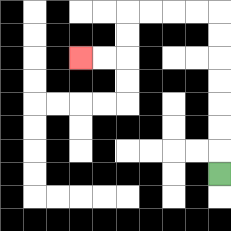{'start': '[9, 7]', 'end': '[3, 2]', 'path_directions': 'U,U,U,U,U,U,U,L,L,L,L,D,D,L,L', 'path_coordinates': '[[9, 7], [9, 6], [9, 5], [9, 4], [9, 3], [9, 2], [9, 1], [9, 0], [8, 0], [7, 0], [6, 0], [5, 0], [5, 1], [5, 2], [4, 2], [3, 2]]'}